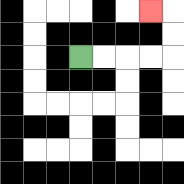{'start': '[3, 2]', 'end': '[6, 0]', 'path_directions': 'R,R,R,R,U,U,L', 'path_coordinates': '[[3, 2], [4, 2], [5, 2], [6, 2], [7, 2], [7, 1], [7, 0], [6, 0]]'}